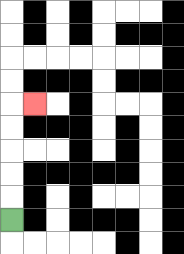{'start': '[0, 9]', 'end': '[1, 4]', 'path_directions': 'U,U,U,U,U,R', 'path_coordinates': '[[0, 9], [0, 8], [0, 7], [0, 6], [0, 5], [0, 4], [1, 4]]'}